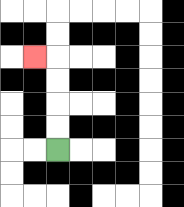{'start': '[2, 6]', 'end': '[1, 2]', 'path_directions': 'U,U,U,U,L', 'path_coordinates': '[[2, 6], [2, 5], [2, 4], [2, 3], [2, 2], [1, 2]]'}